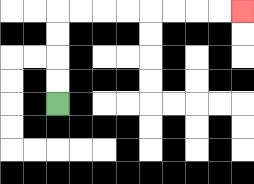{'start': '[2, 4]', 'end': '[10, 0]', 'path_directions': 'U,U,U,U,R,R,R,R,R,R,R,R', 'path_coordinates': '[[2, 4], [2, 3], [2, 2], [2, 1], [2, 0], [3, 0], [4, 0], [5, 0], [6, 0], [7, 0], [8, 0], [9, 0], [10, 0]]'}